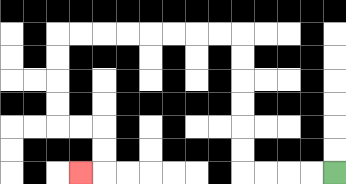{'start': '[14, 7]', 'end': '[3, 7]', 'path_directions': 'L,L,L,L,U,U,U,U,U,U,L,L,L,L,L,L,L,L,D,D,D,D,R,R,D,D,L', 'path_coordinates': '[[14, 7], [13, 7], [12, 7], [11, 7], [10, 7], [10, 6], [10, 5], [10, 4], [10, 3], [10, 2], [10, 1], [9, 1], [8, 1], [7, 1], [6, 1], [5, 1], [4, 1], [3, 1], [2, 1], [2, 2], [2, 3], [2, 4], [2, 5], [3, 5], [4, 5], [4, 6], [4, 7], [3, 7]]'}